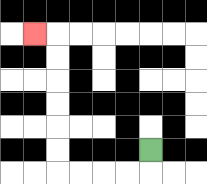{'start': '[6, 6]', 'end': '[1, 1]', 'path_directions': 'D,L,L,L,L,U,U,U,U,U,U,L', 'path_coordinates': '[[6, 6], [6, 7], [5, 7], [4, 7], [3, 7], [2, 7], [2, 6], [2, 5], [2, 4], [2, 3], [2, 2], [2, 1], [1, 1]]'}